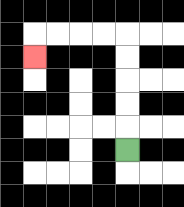{'start': '[5, 6]', 'end': '[1, 2]', 'path_directions': 'U,U,U,U,U,L,L,L,L,D', 'path_coordinates': '[[5, 6], [5, 5], [5, 4], [5, 3], [5, 2], [5, 1], [4, 1], [3, 1], [2, 1], [1, 1], [1, 2]]'}